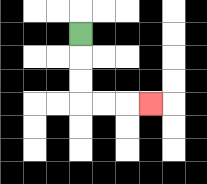{'start': '[3, 1]', 'end': '[6, 4]', 'path_directions': 'D,D,D,R,R,R', 'path_coordinates': '[[3, 1], [3, 2], [3, 3], [3, 4], [4, 4], [5, 4], [6, 4]]'}